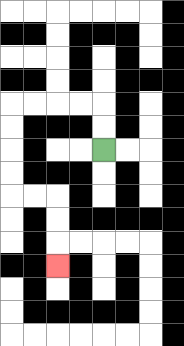{'start': '[4, 6]', 'end': '[2, 11]', 'path_directions': 'U,U,L,L,L,L,D,D,D,D,R,R,D,D,D', 'path_coordinates': '[[4, 6], [4, 5], [4, 4], [3, 4], [2, 4], [1, 4], [0, 4], [0, 5], [0, 6], [0, 7], [0, 8], [1, 8], [2, 8], [2, 9], [2, 10], [2, 11]]'}